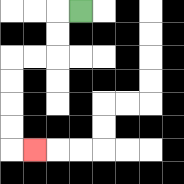{'start': '[3, 0]', 'end': '[1, 6]', 'path_directions': 'L,D,D,L,L,D,D,D,D,R', 'path_coordinates': '[[3, 0], [2, 0], [2, 1], [2, 2], [1, 2], [0, 2], [0, 3], [0, 4], [0, 5], [0, 6], [1, 6]]'}